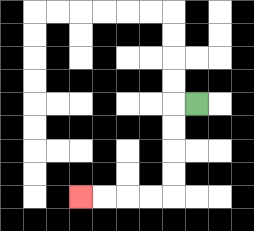{'start': '[8, 4]', 'end': '[3, 8]', 'path_directions': 'L,D,D,D,D,L,L,L,L', 'path_coordinates': '[[8, 4], [7, 4], [7, 5], [7, 6], [7, 7], [7, 8], [6, 8], [5, 8], [4, 8], [3, 8]]'}